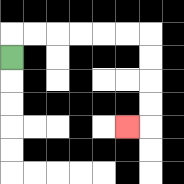{'start': '[0, 2]', 'end': '[5, 5]', 'path_directions': 'U,R,R,R,R,R,R,D,D,D,D,L', 'path_coordinates': '[[0, 2], [0, 1], [1, 1], [2, 1], [3, 1], [4, 1], [5, 1], [6, 1], [6, 2], [6, 3], [6, 4], [6, 5], [5, 5]]'}